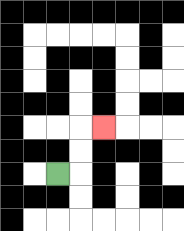{'start': '[2, 7]', 'end': '[4, 5]', 'path_directions': 'R,U,U,R', 'path_coordinates': '[[2, 7], [3, 7], [3, 6], [3, 5], [4, 5]]'}